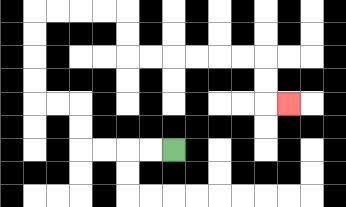{'start': '[7, 6]', 'end': '[12, 4]', 'path_directions': 'L,L,L,L,U,U,L,L,U,U,U,U,R,R,R,R,D,D,R,R,R,R,R,R,D,D,R', 'path_coordinates': '[[7, 6], [6, 6], [5, 6], [4, 6], [3, 6], [3, 5], [3, 4], [2, 4], [1, 4], [1, 3], [1, 2], [1, 1], [1, 0], [2, 0], [3, 0], [4, 0], [5, 0], [5, 1], [5, 2], [6, 2], [7, 2], [8, 2], [9, 2], [10, 2], [11, 2], [11, 3], [11, 4], [12, 4]]'}